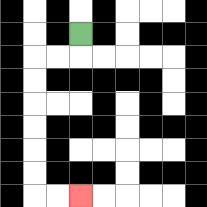{'start': '[3, 1]', 'end': '[3, 8]', 'path_directions': 'D,L,L,D,D,D,D,D,D,R,R', 'path_coordinates': '[[3, 1], [3, 2], [2, 2], [1, 2], [1, 3], [1, 4], [1, 5], [1, 6], [1, 7], [1, 8], [2, 8], [3, 8]]'}